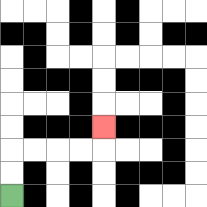{'start': '[0, 8]', 'end': '[4, 5]', 'path_directions': 'U,U,R,R,R,R,U', 'path_coordinates': '[[0, 8], [0, 7], [0, 6], [1, 6], [2, 6], [3, 6], [4, 6], [4, 5]]'}